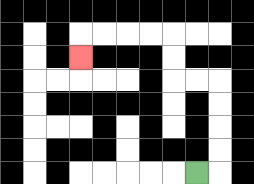{'start': '[8, 7]', 'end': '[3, 2]', 'path_directions': 'R,U,U,U,U,L,L,U,U,L,L,L,L,D', 'path_coordinates': '[[8, 7], [9, 7], [9, 6], [9, 5], [9, 4], [9, 3], [8, 3], [7, 3], [7, 2], [7, 1], [6, 1], [5, 1], [4, 1], [3, 1], [3, 2]]'}